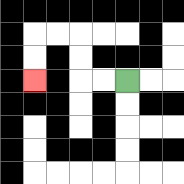{'start': '[5, 3]', 'end': '[1, 3]', 'path_directions': 'L,L,U,U,L,L,D,D', 'path_coordinates': '[[5, 3], [4, 3], [3, 3], [3, 2], [3, 1], [2, 1], [1, 1], [1, 2], [1, 3]]'}